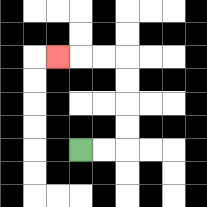{'start': '[3, 6]', 'end': '[2, 2]', 'path_directions': 'R,R,U,U,U,U,L,L,L', 'path_coordinates': '[[3, 6], [4, 6], [5, 6], [5, 5], [5, 4], [5, 3], [5, 2], [4, 2], [3, 2], [2, 2]]'}